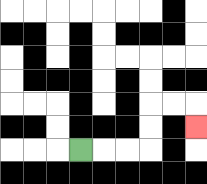{'start': '[3, 6]', 'end': '[8, 5]', 'path_directions': 'R,R,R,U,U,R,R,D', 'path_coordinates': '[[3, 6], [4, 6], [5, 6], [6, 6], [6, 5], [6, 4], [7, 4], [8, 4], [8, 5]]'}